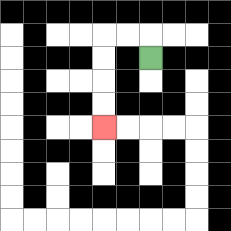{'start': '[6, 2]', 'end': '[4, 5]', 'path_directions': 'U,L,L,D,D,D,D', 'path_coordinates': '[[6, 2], [6, 1], [5, 1], [4, 1], [4, 2], [4, 3], [4, 4], [4, 5]]'}